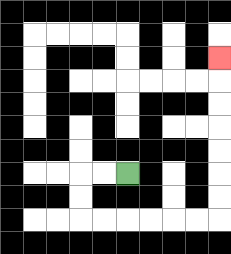{'start': '[5, 7]', 'end': '[9, 2]', 'path_directions': 'L,L,D,D,R,R,R,R,R,R,U,U,U,U,U,U,U', 'path_coordinates': '[[5, 7], [4, 7], [3, 7], [3, 8], [3, 9], [4, 9], [5, 9], [6, 9], [7, 9], [8, 9], [9, 9], [9, 8], [9, 7], [9, 6], [9, 5], [9, 4], [9, 3], [9, 2]]'}